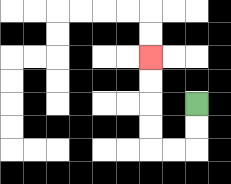{'start': '[8, 4]', 'end': '[6, 2]', 'path_directions': 'D,D,L,L,U,U,U,U', 'path_coordinates': '[[8, 4], [8, 5], [8, 6], [7, 6], [6, 6], [6, 5], [6, 4], [6, 3], [6, 2]]'}